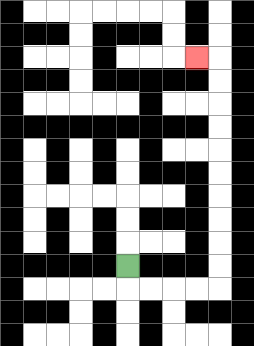{'start': '[5, 11]', 'end': '[8, 2]', 'path_directions': 'D,R,R,R,R,U,U,U,U,U,U,U,U,U,U,L', 'path_coordinates': '[[5, 11], [5, 12], [6, 12], [7, 12], [8, 12], [9, 12], [9, 11], [9, 10], [9, 9], [9, 8], [9, 7], [9, 6], [9, 5], [9, 4], [9, 3], [9, 2], [8, 2]]'}